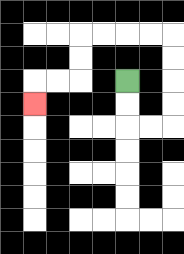{'start': '[5, 3]', 'end': '[1, 4]', 'path_directions': 'D,D,R,R,U,U,U,U,L,L,L,L,D,D,L,L,D', 'path_coordinates': '[[5, 3], [5, 4], [5, 5], [6, 5], [7, 5], [7, 4], [7, 3], [7, 2], [7, 1], [6, 1], [5, 1], [4, 1], [3, 1], [3, 2], [3, 3], [2, 3], [1, 3], [1, 4]]'}